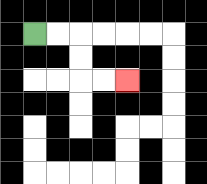{'start': '[1, 1]', 'end': '[5, 3]', 'path_directions': 'R,R,D,D,R,R', 'path_coordinates': '[[1, 1], [2, 1], [3, 1], [3, 2], [3, 3], [4, 3], [5, 3]]'}